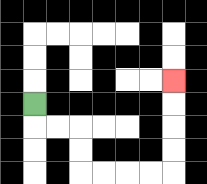{'start': '[1, 4]', 'end': '[7, 3]', 'path_directions': 'D,R,R,D,D,R,R,R,R,U,U,U,U', 'path_coordinates': '[[1, 4], [1, 5], [2, 5], [3, 5], [3, 6], [3, 7], [4, 7], [5, 7], [6, 7], [7, 7], [7, 6], [7, 5], [7, 4], [7, 3]]'}